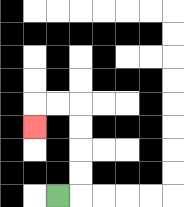{'start': '[2, 8]', 'end': '[1, 5]', 'path_directions': 'R,U,U,U,U,L,L,D', 'path_coordinates': '[[2, 8], [3, 8], [3, 7], [3, 6], [3, 5], [3, 4], [2, 4], [1, 4], [1, 5]]'}